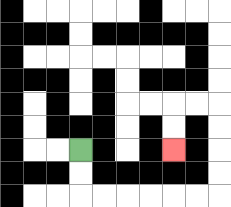{'start': '[3, 6]', 'end': '[7, 6]', 'path_directions': 'D,D,R,R,R,R,R,R,U,U,U,U,L,L,D,D', 'path_coordinates': '[[3, 6], [3, 7], [3, 8], [4, 8], [5, 8], [6, 8], [7, 8], [8, 8], [9, 8], [9, 7], [9, 6], [9, 5], [9, 4], [8, 4], [7, 4], [7, 5], [7, 6]]'}